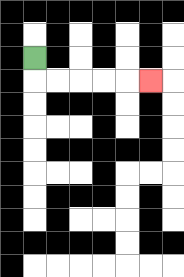{'start': '[1, 2]', 'end': '[6, 3]', 'path_directions': 'D,R,R,R,R,R', 'path_coordinates': '[[1, 2], [1, 3], [2, 3], [3, 3], [4, 3], [5, 3], [6, 3]]'}